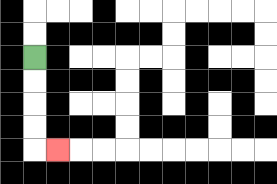{'start': '[1, 2]', 'end': '[2, 6]', 'path_directions': 'D,D,D,D,R', 'path_coordinates': '[[1, 2], [1, 3], [1, 4], [1, 5], [1, 6], [2, 6]]'}